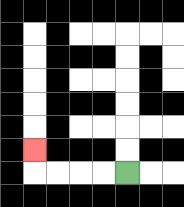{'start': '[5, 7]', 'end': '[1, 6]', 'path_directions': 'L,L,L,L,U', 'path_coordinates': '[[5, 7], [4, 7], [3, 7], [2, 7], [1, 7], [1, 6]]'}